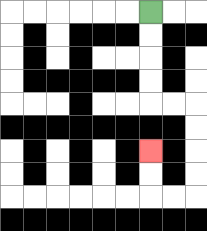{'start': '[6, 0]', 'end': '[6, 6]', 'path_directions': 'D,D,D,D,R,R,D,D,D,D,L,L,U,U', 'path_coordinates': '[[6, 0], [6, 1], [6, 2], [6, 3], [6, 4], [7, 4], [8, 4], [8, 5], [8, 6], [8, 7], [8, 8], [7, 8], [6, 8], [6, 7], [6, 6]]'}